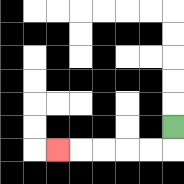{'start': '[7, 5]', 'end': '[2, 6]', 'path_directions': 'D,L,L,L,L,L', 'path_coordinates': '[[7, 5], [7, 6], [6, 6], [5, 6], [4, 6], [3, 6], [2, 6]]'}